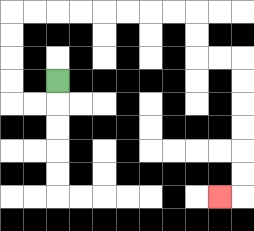{'start': '[2, 3]', 'end': '[9, 8]', 'path_directions': 'D,L,L,U,U,U,U,R,R,R,R,R,R,R,R,D,D,R,R,D,D,D,D,D,D,L', 'path_coordinates': '[[2, 3], [2, 4], [1, 4], [0, 4], [0, 3], [0, 2], [0, 1], [0, 0], [1, 0], [2, 0], [3, 0], [4, 0], [5, 0], [6, 0], [7, 0], [8, 0], [8, 1], [8, 2], [9, 2], [10, 2], [10, 3], [10, 4], [10, 5], [10, 6], [10, 7], [10, 8], [9, 8]]'}